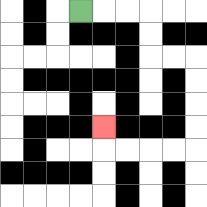{'start': '[3, 0]', 'end': '[4, 5]', 'path_directions': 'R,R,R,D,D,R,R,D,D,D,D,L,L,L,L,U', 'path_coordinates': '[[3, 0], [4, 0], [5, 0], [6, 0], [6, 1], [6, 2], [7, 2], [8, 2], [8, 3], [8, 4], [8, 5], [8, 6], [7, 6], [6, 6], [5, 6], [4, 6], [4, 5]]'}